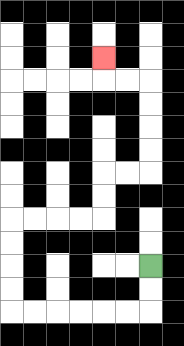{'start': '[6, 11]', 'end': '[4, 2]', 'path_directions': 'D,D,L,L,L,L,L,L,U,U,U,U,R,R,R,R,U,U,R,R,U,U,U,U,L,L,U', 'path_coordinates': '[[6, 11], [6, 12], [6, 13], [5, 13], [4, 13], [3, 13], [2, 13], [1, 13], [0, 13], [0, 12], [0, 11], [0, 10], [0, 9], [1, 9], [2, 9], [3, 9], [4, 9], [4, 8], [4, 7], [5, 7], [6, 7], [6, 6], [6, 5], [6, 4], [6, 3], [5, 3], [4, 3], [4, 2]]'}